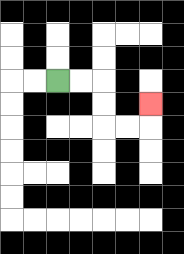{'start': '[2, 3]', 'end': '[6, 4]', 'path_directions': 'R,R,D,D,R,R,U', 'path_coordinates': '[[2, 3], [3, 3], [4, 3], [4, 4], [4, 5], [5, 5], [6, 5], [6, 4]]'}